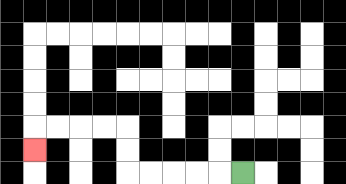{'start': '[10, 7]', 'end': '[1, 6]', 'path_directions': 'L,L,L,L,L,U,U,L,L,L,L,D', 'path_coordinates': '[[10, 7], [9, 7], [8, 7], [7, 7], [6, 7], [5, 7], [5, 6], [5, 5], [4, 5], [3, 5], [2, 5], [1, 5], [1, 6]]'}